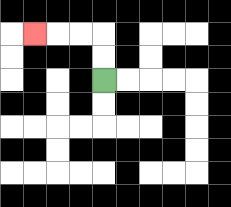{'start': '[4, 3]', 'end': '[1, 1]', 'path_directions': 'U,U,L,L,L', 'path_coordinates': '[[4, 3], [4, 2], [4, 1], [3, 1], [2, 1], [1, 1]]'}